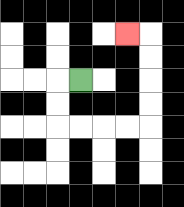{'start': '[3, 3]', 'end': '[5, 1]', 'path_directions': 'L,D,D,R,R,R,R,U,U,U,U,L', 'path_coordinates': '[[3, 3], [2, 3], [2, 4], [2, 5], [3, 5], [4, 5], [5, 5], [6, 5], [6, 4], [6, 3], [6, 2], [6, 1], [5, 1]]'}